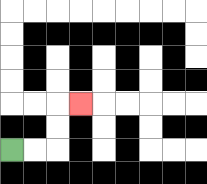{'start': '[0, 6]', 'end': '[3, 4]', 'path_directions': 'R,R,U,U,R', 'path_coordinates': '[[0, 6], [1, 6], [2, 6], [2, 5], [2, 4], [3, 4]]'}